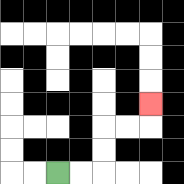{'start': '[2, 7]', 'end': '[6, 4]', 'path_directions': 'R,R,U,U,R,R,U', 'path_coordinates': '[[2, 7], [3, 7], [4, 7], [4, 6], [4, 5], [5, 5], [6, 5], [6, 4]]'}